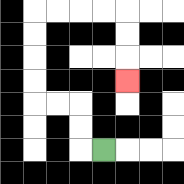{'start': '[4, 6]', 'end': '[5, 3]', 'path_directions': 'L,U,U,L,L,U,U,U,U,R,R,R,R,D,D,D', 'path_coordinates': '[[4, 6], [3, 6], [3, 5], [3, 4], [2, 4], [1, 4], [1, 3], [1, 2], [1, 1], [1, 0], [2, 0], [3, 0], [4, 0], [5, 0], [5, 1], [5, 2], [5, 3]]'}